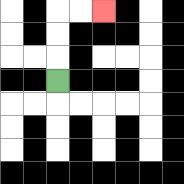{'start': '[2, 3]', 'end': '[4, 0]', 'path_directions': 'U,U,U,R,R', 'path_coordinates': '[[2, 3], [2, 2], [2, 1], [2, 0], [3, 0], [4, 0]]'}